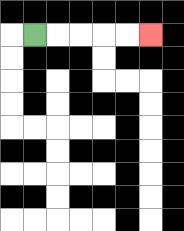{'start': '[1, 1]', 'end': '[6, 1]', 'path_directions': 'R,R,R,R,R', 'path_coordinates': '[[1, 1], [2, 1], [3, 1], [4, 1], [5, 1], [6, 1]]'}